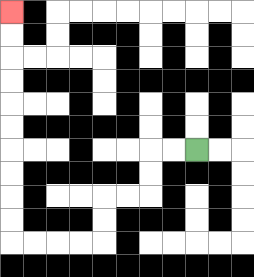{'start': '[8, 6]', 'end': '[0, 0]', 'path_directions': 'L,L,D,D,L,L,D,D,L,L,L,L,U,U,U,U,U,U,U,U,U,U', 'path_coordinates': '[[8, 6], [7, 6], [6, 6], [6, 7], [6, 8], [5, 8], [4, 8], [4, 9], [4, 10], [3, 10], [2, 10], [1, 10], [0, 10], [0, 9], [0, 8], [0, 7], [0, 6], [0, 5], [0, 4], [0, 3], [0, 2], [0, 1], [0, 0]]'}